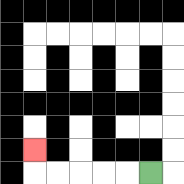{'start': '[6, 7]', 'end': '[1, 6]', 'path_directions': 'L,L,L,L,L,U', 'path_coordinates': '[[6, 7], [5, 7], [4, 7], [3, 7], [2, 7], [1, 7], [1, 6]]'}